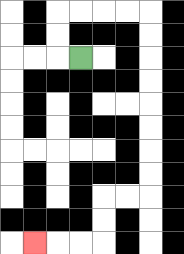{'start': '[3, 2]', 'end': '[1, 10]', 'path_directions': 'L,U,U,R,R,R,R,D,D,D,D,D,D,D,D,L,L,D,D,L,L,L', 'path_coordinates': '[[3, 2], [2, 2], [2, 1], [2, 0], [3, 0], [4, 0], [5, 0], [6, 0], [6, 1], [6, 2], [6, 3], [6, 4], [6, 5], [6, 6], [6, 7], [6, 8], [5, 8], [4, 8], [4, 9], [4, 10], [3, 10], [2, 10], [1, 10]]'}